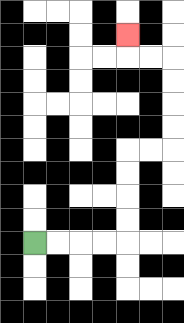{'start': '[1, 10]', 'end': '[5, 1]', 'path_directions': 'R,R,R,R,U,U,U,U,R,R,U,U,U,U,L,L,U', 'path_coordinates': '[[1, 10], [2, 10], [3, 10], [4, 10], [5, 10], [5, 9], [5, 8], [5, 7], [5, 6], [6, 6], [7, 6], [7, 5], [7, 4], [7, 3], [7, 2], [6, 2], [5, 2], [5, 1]]'}